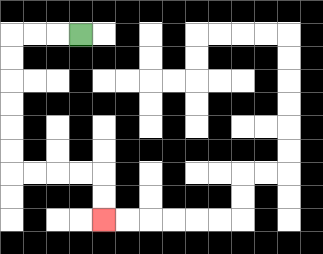{'start': '[3, 1]', 'end': '[4, 9]', 'path_directions': 'L,L,L,D,D,D,D,D,D,R,R,R,R,D,D', 'path_coordinates': '[[3, 1], [2, 1], [1, 1], [0, 1], [0, 2], [0, 3], [0, 4], [0, 5], [0, 6], [0, 7], [1, 7], [2, 7], [3, 7], [4, 7], [4, 8], [4, 9]]'}